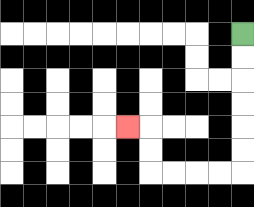{'start': '[10, 1]', 'end': '[5, 5]', 'path_directions': 'D,D,D,D,D,D,L,L,L,L,U,U,L', 'path_coordinates': '[[10, 1], [10, 2], [10, 3], [10, 4], [10, 5], [10, 6], [10, 7], [9, 7], [8, 7], [7, 7], [6, 7], [6, 6], [6, 5], [5, 5]]'}